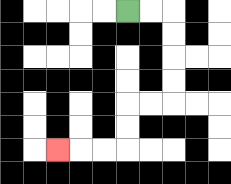{'start': '[5, 0]', 'end': '[2, 6]', 'path_directions': 'R,R,D,D,D,D,L,L,D,D,L,L,L', 'path_coordinates': '[[5, 0], [6, 0], [7, 0], [7, 1], [7, 2], [7, 3], [7, 4], [6, 4], [5, 4], [5, 5], [5, 6], [4, 6], [3, 6], [2, 6]]'}